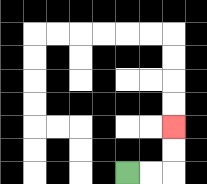{'start': '[5, 7]', 'end': '[7, 5]', 'path_directions': 'R,R,U,U', 'path_coordinates': '[[5, 7], [6, 7], [7, 7], [7, 6], [7, 5]]'}